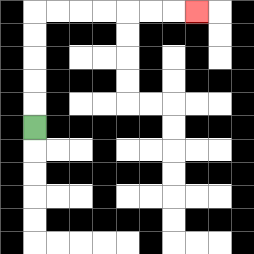{'start': '[1, 5]', 'end': '[8, 0]', 'path_directions': 'U,U,U,U,U,R,R,R,R,R,R,R', 'path_coordinates': '[[1, 5], [1, 4], [1, 3], [1, 2], [1, 1], [1, 0], [2, 0], [3, 0], [4, 0], [5, 0], [6, 0], [7, 0], [8, 0]]'}